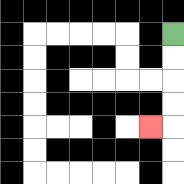{'start': '[7, 1]', 'end': '[6, 5]', 'path_directions': 'D,D,D,D,L', 'path_coordinates': '[[7, 1], [7, 2], [7, 3], [7, 4], [7, 5], [6, 5]]'}